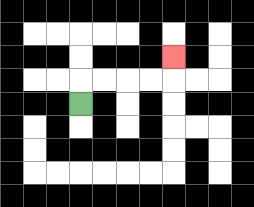{'start': '[3, 4]', 'end': '[7, 2]', 'path_directions': 'U,R,R,R,R,U', 'path_coordinates': '[[3, 4], [3, 3], [4, 3], [5, 3], [6, 3], [7, 3], [7, 2]]'}